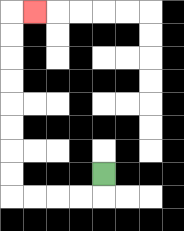{'start': '[4, 7]', 'end': '[1, 0]', 'path_directions': 'D,L,L,L,L,U,U,U,U,U,U,U,U,R', 'path_coordinates': '[[4, 7], [4, 8], [3, 8], [2, 8], [1, 8], [0, 8], [0, 7], [0, 6], [0, 5], [0, 4], [0, 3], [0, 2], [0, 1], [0, 0], [1, 0]]'}